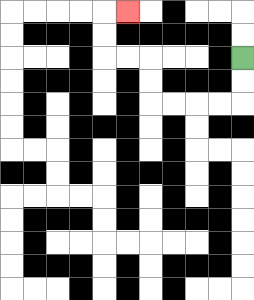{'start': '[10, 2]', 'end': '[5, 0]', 'path_directions': 'D,D,L,L,L,L,U,U,L,L,U,U,R', 'path_coordinates': '[[10, 2], [10, 3], [10, 4], [9, 4], [8, 4], [7, 4], [6, 4], [6, 3], [6, 2], [5, 2], [4, 2], [4, 1], [4, 0], [5, 0]]'}